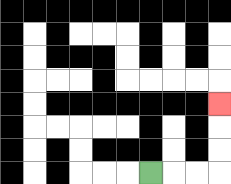{'start': '[6, 7]', 'end': '[9, 4]', 'path_directions': 'R,R,R,U,U,U', 'path_coordinates': '[[6, 7], [7, 7], [8, 7], [9, 7], [9, 6], [9, 5], [9, 4]]'}